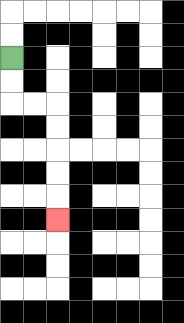{'start': '[0, 2]', 'end': '[2, 9]', 'path_directions': 'D,D,R,R,D,D,D,D,D', 'path_coordinates': '[[0, 2], [0, 3], [0, 4], [1, 4], [2, 4], [2, 5], [2, 6], [2, 7], [2, 8], [2, 9]]'}